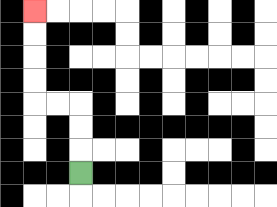{'start': '[3, 7]', 'end': '[1, 0]', 'path_directions': 'U,U,U,L,L,U,U,U,U', 'path_coordinates': '[[3, 7], [3, 6], [3, 5], [3, 4], [2, 4], [1, 4], [1, 3], [1, 2], [1, 1], [1, 0]]'}